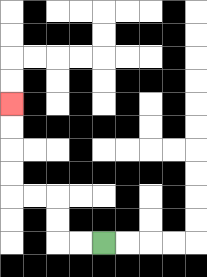{'start': '[4, 10]', 'end': '[0, 4]', 'path_directions': 'L,L,U,U,L,L,U,U,U,U', 'path_coordinates': '[[4, 10], [3, 10], [2, 10], [2, 9], [2, 8], [1, 8], [0, 8], [0, 7], [0, 6], [0, 5], [0, 4]]'}